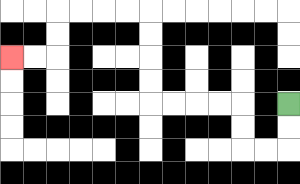{'start': '[12, 4]', 'end': '[0, 2]', 'path_directions': 'D,D,L,L,U,U,L,L,L,L,U,U,U,U,L,L,L,L,D,D,L,L', 'path_coordinates': '[[12, 4], [12, 5], [12, 6], [11, 6], [10, 6], [10, 5], [10, 4], [9, 4], [8, 4], [7, 4], [6, 4], [6, 3], [6, 2], [6, 1], [6, 0], [5, 0], [4, 0], [3, 0], [2, 0], [2, 1], [2, 2], [1, 2], [0, 2]]'}